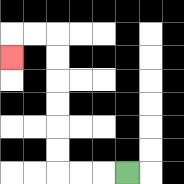{'start': '[5, 7]', 'end': '[0, 2]', 'path_directions': 'L,L,L,U,U,U,U,U,U,L,L,D', 'path_coordinates': '[[5, 7], [4, 7], [3, 7], [2, 7], [2, 6], [2, 5], [2, 4], [2, 3], [2, 2], [2, 1], [1, 1], [0, 1], [0, 2]]'}